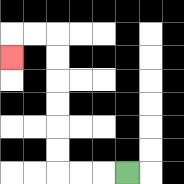{'start': '[5, 7]', 'end': '[0, 2]', 'path_directions': 'L,L,L,U,U,U,U,U,U,L,L,D', 'path_coordinates': '[[5, 7], [4, 7], [3, 7], [2, 7], [2, 6], [2, 5], [2, 4], [2, 3], [2, 2], [2, 1], [1, 1], [0, 1], [0, 2]]'}